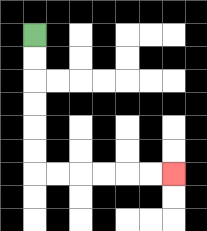{'start': '[1, 1]', 'end': '[7, 7]', 'path_directions': 'D,D,D,D,D,D,R,R,R,R,R,R', 'path_coordinates': '[[1, 1], [1, 2], [1, 3], [1, 4], [1, 5], [1, 6], [1, 7], [2, 7], [3, 7], [4, 7], [5, 7], [6, 7], [7, 7]]'}